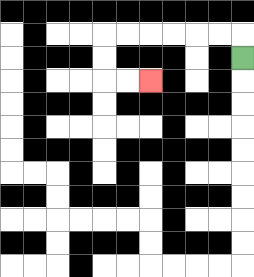{'start': '[10, 2]', 'end': '[6, 3]', 'path_directions': 'U,L,L,L,L,L,L,D,D,R,R', 'path_coordinates': '[[10, 2], [10, 1], [9, 1], [8, 1], [7, 1], [6, 1], [5, 1], [4, 1], [4, 2], [4, 3], [5, 3], [6, 3]]'}